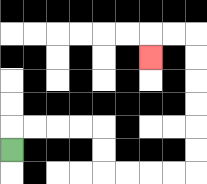{'start': '[0, 6]', 'end': '[6, 2]', 'path_directions': 'U,R,R,R,R,D,D,R,R,R,R,U,U,U,U,U,U,L,L,D', 'path_coordinates': '[[0, 6], [0, 5], [1, 5], [2, 5], [3, 5], [4, 5], [4, 6], [4, 7], [5, 7], [6, 7], [7, 7], [8, 7], [8, 6], [8, 5], [8, 4], [8, 3], [8, 2], [8, 1], [7, 1], [6, 1], [6, 2]]'}